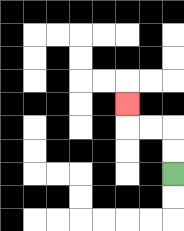{'start': '[7, 7]', 'end': '[5, 4]', 'path_directions': 'U,U,L,L,U', 'path_coordinates': '[[7, 7], [7, 6], [7, 5], [6, 5], [5, 5], [5, 4]]'}